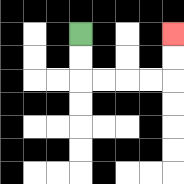{'start': '[3, 1]', 'end': '[7, 1]', 'path_directions': 'D,D,R,R,R,R,U,U', 'path_coordinates': '[[3, 1], [3, 2], [3, 3], [4, 3], [5, 3], [6, 3], [7, 3], [7, 2], [7, 1]]'}